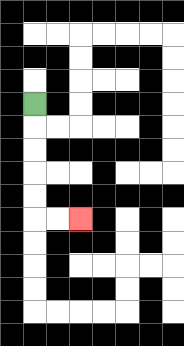{'start': '[1, 4]', 'end': '[3, 9]', 'path_directions': 'D,D,D,D,D,R,R', 'path_coordinates': '[[1, 4], [1, 5], [1, 6], [1, 7], [1, 8], [1, 9], [2, 9], [3, 9]]'}